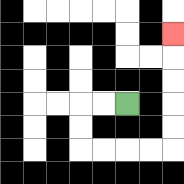{'start': '[5, 4]', 'end': '[7, 1]', 'path_directions': 'L,L,D,D,R,R,R,R,U,U,U,U,U', 'path_coordinates': '[[5, 4], [4, 4], [3, 4], [3, 5], [3, 6], [4, 6], [5, 6], [6, 6], [7, 6], [7, 5], [7, 4], [7, 3], [7, 2], [7, 1]]'}